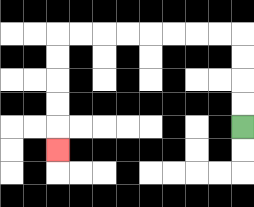{'start': '[10, 5]', 'end': '[2, 6]', 'path_directions': 'U,U,U,U,L,L,L,L,L,L,L,L,D,D,D,D,D', 'path_coordinates': '[[10, 5], [10, 4], [10, 3], [10, 2], [10, 1], [9, 1], [8, 1], [7, 1], [6, 1], [5, 1], [4, 1], [3, 1], [2, 1], [2, 2], [2, 3], [2, 4], [2, 5], [2, 6]]'}